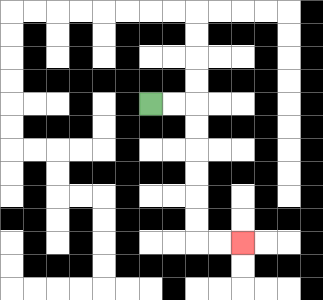{'start': '[6, 4]', 'end': '[10, 10]', 'path_directions': 'R,R,D,D,D,D,D,D,R,R', 'path_coordinates': '[[6, 4], [7, 4], [8, 4], [8, 5], [8, 6], [8, 7], [8, 8], [8, 9], [8, 10], [9, 10], [10, 10]]'}